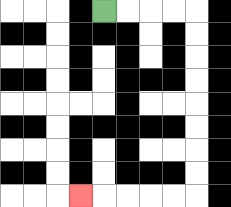{'start': '[4, 0]', 'end': '[3, 8]', 'path_directions': 'R,R,R,R,D,D,D,D,D,D,D,D,L,L,L,L,L', 'path_coordinates': '[[4, 0], [5, 0], [6, 0], [7, 0], [8, 0], [8, 1], [8, 2], [8, 3], [8, 4], [8, 5], [8, 6], [8, 7], [8, 8], [7, 8], [6, 8], [5, 8], [4, 8], [3, 8]]'}